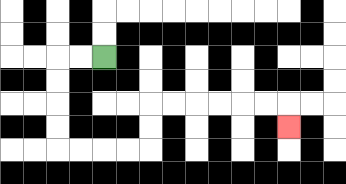{'start': '[4, 2]', 'end': '[12, 5]', 'path_directions': 'L,L,D,D,D,D,R,R,R,R,U,U,R,R,R,R,R,R,D', 'path_coordinates': '[[4, 2], [3, 2], [2, 2], [2, 3], [2, 4], [2, 5], [2, 6], [3, 6], [4, 6], [5, 6], [6, 6], [6, 5], [6, 4], [7, 4], [8, 4], [9, 4], [10, 4], [11, 4], [12, 4], [12, 5]]'}